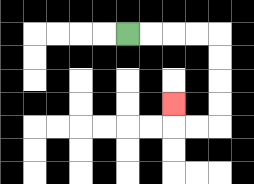{'start': '[5, 1]', 'end': '[7, 4]', 'path_directions': 'R,R,R,R,D,D,D,D,L,L,U', 'path_coordinates': '[[5, 1], [6, 1], [7, 1], [8, 1], [9, 1], [9, 2], [9, 3], [9, 4], [9, 5], [8, 5], [7, 5], [7, 4]]'}